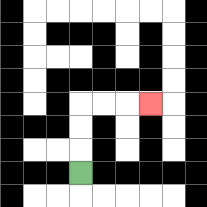{'start': '[3, 7]', 'end': '[6, 4]', 'path_directions': 'U,U,U,R,R,R', 'path_coordinates': '[[3, 7], [3, 6], [3, 5], [3, 4], [4, 4], [5, 4], [6, 4]]'}